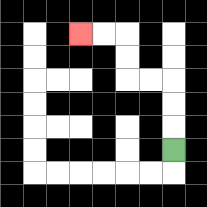{'start': '[7, 6]', 'end': '[3, 1]', 'path_directions': 'U,U,U,L,L,U,U,L,L', 'path_coordinates': '[[7, 6], [7, 5], [7, 4], [7, 3], [6, 3], [5, 3], [5, 2], [5, 1], [4, 1], [3, 1]]'}